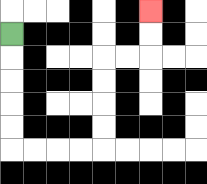{'start': '[0, 1]', 'end': '[6, 0]', 'path_directions': 'D,D,D,D,D,R,R,R,R,U,U,U,U,R,R,U,U', 'path_coordinates': '[[0, 1], [0, 2], [0, 3], [0, 4], [0, 5], [0, 6], [1, 6], [2, 6], [3, 6], [4, 6], [4, 5], [4, 4], [4, 3], [4, 2], [5, 2], [6, 2], [6, 1], [6, 0]]'}